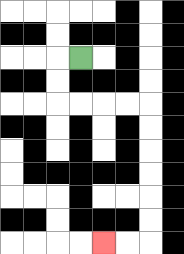{'start': '[3, 2]', 'end': '[4, 10]', 'path_directions': 'L,D,D,R,R,R,R,D,D,D,D,D,D,L,L', 'path_coordinates': '[[3, 2], [2, 2], [2, 3], [2, 4], [3, 4], [4, 4], [5, 4], [6, 4], [6, 5], [6, 6], [6, 7], [6, 8], [6, 9], [6, 10], [5, 10], [4, 10]]'}